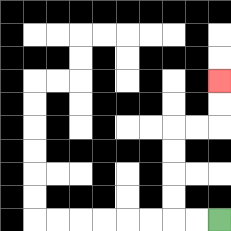{'start': '[9, 9]', 'end': '[9, 3]', 'path_directions': 'L,L,U,U,U,U,R,R,U,U', 'path_coordinates': '[[9, 9], [8, 9], [7, 9], [7, 8], [7, 7], [7, 6], [7, 5], [8, 5], [9, 5], [9, 4], [9, 3]]'}